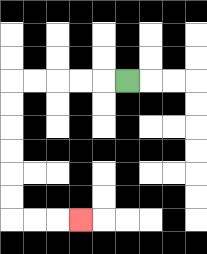{'start': '[5, 3]', 'end': '[3, 9]', 'path_directions': 'L,L,L,L,L,D,D,D,D,D,D,R,R,R', 'path_coordinates': '[[5, 3], [4, 3], [3, 3], [2, 3], [1, 3], [0, 3], [0, 4], [0, 5], [0, 6], [0, 7], [0, 8], [0, 9], [1, 9], [2, 9], [3, 9]]'}